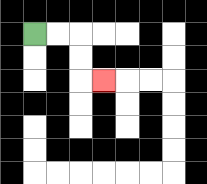{'start': '[1, 1]', 'end': '[4, 3]', 'path_directions': 'R,R,D,D,R', 'path_coordinates': '[[1, 1], [2, 1], [3, 1], [3, 2], [3, 3], [4, 3]]'}